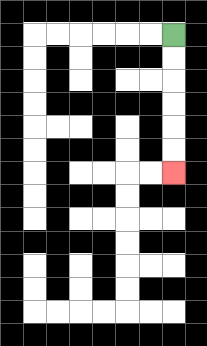{'start': '[7, 1]', 'end': '[7, 7]', 'path_directions': 'D,D,D,D,D,D', 'path_coordinates': '[[7, 1], [7, 2], [7, 3], [7, 4], [7, 5], [7, 6], [7, 7]]'}